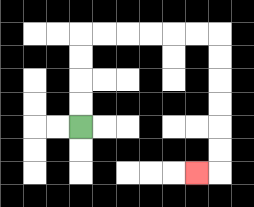{'start': '[3, 5]', 'end': '[8, 7]', 'path_directions': 'U,U,U,U,R,R,R,R,R,R,D,D,D,D,D,D,L', 'path_coordinates': '[[3, 5], [3, 4], [3, 3], [3, 2], [3, 1], [4, 1], [5, 1], [6, 1], [7, 1], [8, 1], [9, 1], [9, 2], [9, 3], [9, 4], [9, 5], [9, 6], [9, 7], [8, 7]]'}